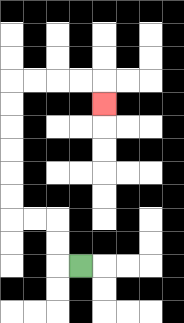{'start': '[3, 11]', 'end': '[4, 4]', 'path_directions': 'L,U,U,L,L,U,U,U,U,U,U,R,R,R,R,D', 'path_coordinates': '[[3, 11], [2, 11], [2, 10], [2, 9], [1, 9], [0, 9], [0, 8], [0, 7], [0, 6], [0, 5], [0, 4], [0, 3], [1, 3], [2, 3], [3, 3], [4, 3], [4, 4]]'}